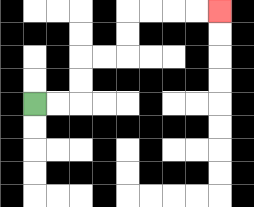{'start': '[1, 4]', 'end': '[9, 0]', 'path_directions': 'R,R,U,U,R,R,U,U,R,R,R,R', 'path_coordinates': '[[1, 4], [2, 4], [3, 4], [3, 3], [3, 2], [4, 2], [5, 2], [5, 1], [5, 0], [6, 0], [7, 0], [8, 0], [9, 0]]'}